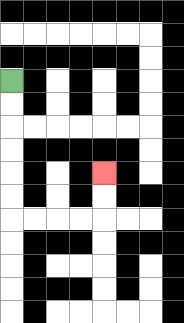{'start': '[0, 3]', 'end': '[4, 7]', 'path_directions': 'D,D,D,D,D,D,R,R,R,R,U,U', 'path_coordinates': '[[0, 3], [0, 4], [0, 5], [0, 6], [0, 7], [0, 8], [0, 9], [1, 9], [2, 9], [3, 9], [4, 9], [4, 8], [4, 7]]'}